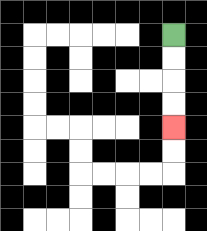{'start': '[7, 1]', 'end': '[7, 5]', 'path_directions': 'D,D,D,D', 'path_coordinates': '[[7, 1], [7, 2], [7, 3], [7, 4], [7, 5]]'}